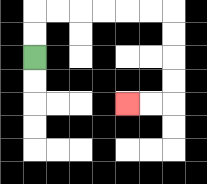{'start': '[1, 2]', 'end': '[5, 4]', 'path_directions': 'U,U,R,R,R,R,R,R,D,D,D,D,L,L', 'path_coordinates': '[[1, 2], [1, 1], [1, 0], [2, 0], [3, 0], [4, 0], [5, 0], [6, 0], [7, 0], [7, 1], [7, 2], [7, 3], [7, 4], [6, 4], [5, 4]]'}